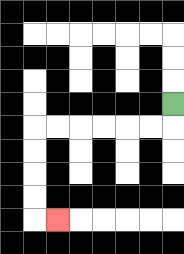{'start': '[7, 4]', 'end': '[2, 9]', 'path_directions': 'D,L,L,L,L,L,L,D,D,D,D,R', 'path_coordinates': '[[7, 4], [7, 5], [6, 5], [5, 5], [4, 5], [3, 5], [2, 5], [1, 5], [1, 6], [1, 7], [1, 8], [1, 9], [2, 9]]'}